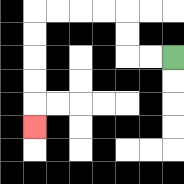{'start': '[7, 2]', 'end': '[1, 5]', 'path_directions': 'L,L,U,U,L,L,L,L,D,D,D,D,D', 'path_coordinates': '[[7, 2], [6, 2], [5, 2], [5, 1], [5, 0], [4, 0], [3, 0], [2, 0], [1, 0], [1, 1], [1, 2], [1, 3], [1, 4], [1, 5]]'}